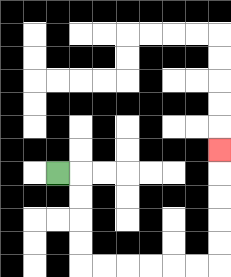{'start': '[2, 7]', 'end': '[9, 6]', 'path_directions': 'R,D,D,D,D,R,R,R,R,R,R,U,U,U,U,U', 'path_coordinates': '[[2, 7], [3, 7], [3, 8], [3, 9], [3, 10], [3, 11], [4, 11], [5, 11], [6, 11], [7, 11], [8, 11], [9, 11], [9, 10], [9, 9], [9, 8], [9, 7], [9, 6]]'}